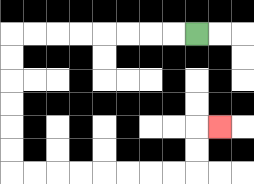{'start': '[8, 1]', 'end': '[9, 5]', 'path_directions': 'L,L,L,L,L,L,L,L,D,D,D,D,D,D,R,R,R,R,R,R,R,R,U,U,R', 'path_coordinates': '[[8, 1], [7, 1], [6, 1], [5, 1], [4, 1], [3, 1], [2, 1], [1, 1], [0, 1], [0, 2], [0, 3], [0, 4], [0, 5], [0, 6], [0, 7], [1, 7], [2, 7], [3, 7], [4, 7], [5, 7], [6, 7], [7, 7], [8, 7], [8, 6], [8, 5], [9, 5]]'}